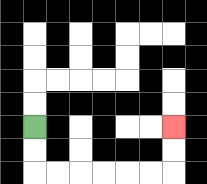{'start': '[1, 5]', 'end': '[7, 5]', 'path_directions': 'D,D,R,R,R,R,R,R,U,U', 'path_coordinates': '[[1, 5], [1, 6], [1, 7], [2, 7], [3, 7], [4, 7], [5, 7], [6, 7], [7, 7], [7, 6], [7, 5]]'}